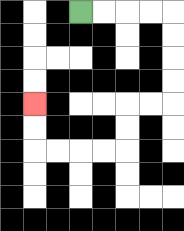{'start': '[3, 0]', 'end': '[1, 4]', 'path_directions': 'R,R,R,R,D,D,D,D,L,L,D,D,L,L,L,L,U,U', 'path_coordinates': '[[3, 0], [4, 0], [5, 0], [6, 0], [7, 0], [7, 1], [7, 2], [7, 3], [7, 4], [6, 4], [5, 4], [5, 5], [5, 6], [4, 6], [3, 6], [2, 6], [1, 6], [1, 5], [1, 4]]'}